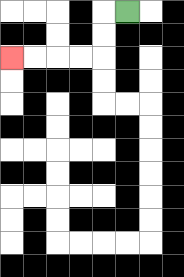{'start': '[5, 0]', 'end': '[0, 2]', 'path_directions': 'L,D,D,L,L,L,L', 'path_coordinates': '[[5, 0], [4, 0], [4, 1], [4, 2], [3, 2], [2, 2], [1, 2], [0, 2]]'}